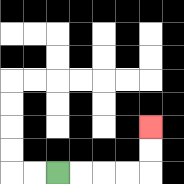{'start': '[2, 7]', 'end': '[6, 5]', 'path_directions': 'R,R,R,R,U,U', 'path_coordinates': '[[2, 7], [3, 7], [4, 7], [5, 7], [6, 7], [6, 6], [6, 5]]'}